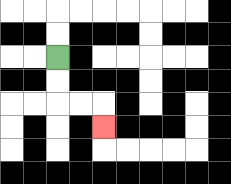{'start': '[2, 2]', 'end': '[4, 5]', 'path_directions': 'D,D,R,R,D', 'path_coordinates': '[[2, 2], [2, 3], [2, 4], [3, 4], [4, 4], [4, 5]]'}